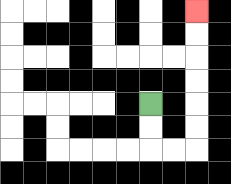{'start': '[6, 4]', 'end': '[8, 0]', 'path_directions': 'D,D,R,R,U,U,U,U,U,U', 'path_coordinates': '[[6, 4], [6, 5], [6, 6], [7, 6], [8, 6], [8, 5], [8, 4], [8, 3], [8, 2], [8, 1], [8, 0]]'}